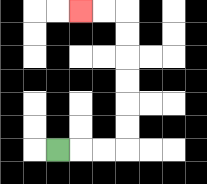{'start': '[2, 6]', 'end': '[3, 0]', 'path_directions': 'R,R,R,U,U,U,U,U,U,L,L', 'path_coordinates': '[[2, 6], [3, 6], [4, 6], [5, 6], [5, 5], [5, 4], [5, 3], [5, 2], [5, 1], [5, 0], [4, 0], [3, 0]]'}